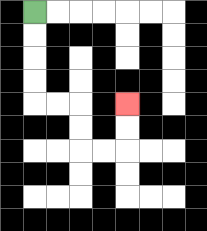{'start': '[1, 0]', 'end': '[5, 4]', 'path_directions': 'D,D,D,D,R,R,D,D,R,R,U,U', 'path_coordinates': '[[1, 0], [1, 1], [1, 2], [1, 3], [1, 4], [2, 4], [3, 4], [3, 5], [3, 6], [4, 6], [5, 6], [5, 5], [5, 4]]'}